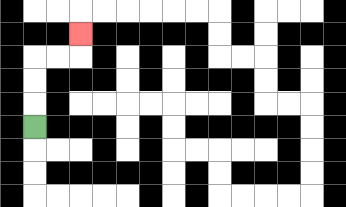{'start': '[1, 5]', 'end': '[3, 1]', 'path_directions': 'U,U,U,R,R,U', 'path_coordinates': '[[1, 5], [1, 4], [1, 3], [1, 2], [2, 2], [3, 2], [3, 1]]'}